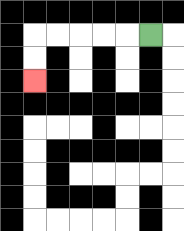{'start': '[6, 1]', 'end': '[1, 3]', 'path_directions': 'L,L,L,L,L,D,D', 'path_coordinates': '[[6, 1], [5, 1], [4, 1], [3, 1], [2, 1], [1, 1], [1, 2], [1, 3]]'}